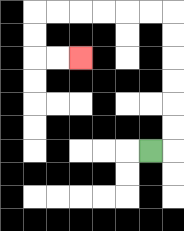{'start': '[6, 6]', 'end': '[3, 2]', 'path_directions': 'R,U,U,U,U,U,U,L,L,L,L,L,L,D,D,R,R', 'path_coordinates': '[[6, 6], [7, 6], [7, 5], [7, 4], [7, 3], [7, 2], [7, 1], [7, 0], [6, 0], [5, 0], [4, 0], [3, 0], [2, 0], [1, 0], [1, 1], [1, 2], [2, 2], [3, 2]]'}